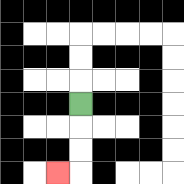{'start': '[3, 4]', 'end': '[2, 7]', 'path_directions': 'D,D,D,L', 'path_coordinates': '[[3, 4], [3, 5], [3, 6], [3, 7], [2, 7]]'}